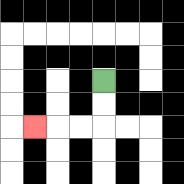{'start': '[4, 3]', 'end': '[1, 5]', 'path_directions': 'D,D,L,L,L', 'path_coordinates': '[[4, 3], [4, 4], [4, 5], [3, 5], [2, 5], [1, 5]]'}